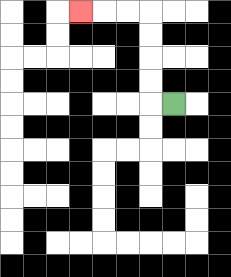{'start': '[7, 4]', 'end': '[3, 0]', 'path_directions': 'L,U,U,U,U,L,L,L', 'path_coordinates': '[[7, 4], [6, 4], [6, 3], [6, 2], [6, 1], [6, 0], [5, 0], [4, 0], [3, 0]]'}